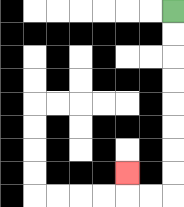{'start': '[7, 0]', 'end': '[5, 7]', 'path_directions': 'D,D,D,D,D,D,D,D,L,L,U', 'path_coordinates': '[[7, 0], [7, 1], [7, 2], [7, 3], [7, 4], [7, 5], [7, 6], [7, 7], [7, 8], [6, 8], [5, 8], [5, 7]]'}